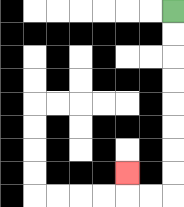{'start': '[7, 0]', 'end': '[5, 7]', 'path_directions': 'D,D,D,D,D,D,D,D,L,L,U', 'path_coordinates': '[[7, 0], [7, 1], [7, 2], [7, 3], [7, 4], [7, 5], [7, 6], [7, 7], [7, 8], [6, 8], [5, 8], [5, 7]]'}